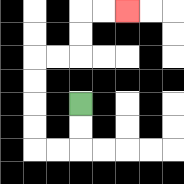{'start': '[3, 4]', 'end': '[5, 0]', 'path_directions': 'D,D,L,L,U,U,U,U,R,R,U,U,R,R', 'path_coordinates': '[[3, 4], [3, 5], [3, 6], [2, 6], [1, 6], [1, 5], [1, 4], [1, 3], [1, 2], [2, 2], [3, 2], [3, 1], [3, 0], [4, 0], [5, 0]]'}